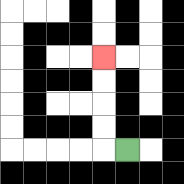{'start': '[5, 6]', 'end': '[4, 2]', 'path_directions': 'L,U,U,U,U', 'path_coordinates': '[[5, 6], [4, 6], [4, 5], [4, 4], [4, 3], [4, 2]]'}